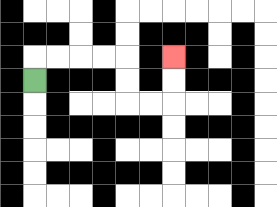{'start': '[1, 3]', 'end': '[7, 2]', 'path_directions': 'U,R,R,R,R,D,D,R,R,U,U', 'path_coordinates': '[[1, 3], [1, 2], [2, 2], [3, 2], [4, 2], [5, 2], [5, 3], [5, 4], [6, 4], [7, 4], [7, 3], [7, 2]]'}